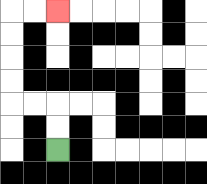{'start': '[2, 6]', 'end': '[2, 0]', 'path_directions': 'U,U,L,L,U,U,U,U,R,R', 'path_coordinates': '[[2, 6], [2, 5], [2, 4], [1, 4], [0, 4], [0, 3], [0, 2], [0, 1], [0, 0], [1, 0], [2, 0]]'}